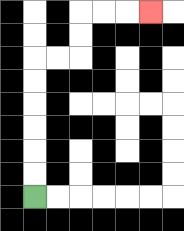{'start': '[1, 8]', 'end': '[6, 0]', 'path_directions': 'U,U,U,U,U,U,R,R,U,U,R,R,R', 'path_coordinates': '[[1, 8], [1, 7], [1, 6], [1, 5], [1, 4], [1, 3], [1, 2], [2, 2], [3, 2], [3, 1], [3, 0], [4, 0], [5, 0], [6, 0]]'}